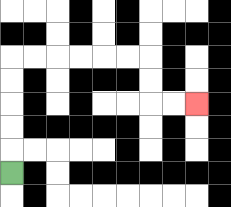{'start': '[0, 7]', 'end': '[8, 4]', 'path_directions': 'U,U,U,U,U,R,R,R,R,R,R,D,D,R,R', 'path_coordinates': '[[0, 7], [0, 6], [0, 5], [0, 4], [0, 3], [0, 2], [1, 2], [2, 2], [3, 2], [4, 2], [5, 2], [6, 2], [6, 3], [6, 4], [7, 4], [8, 4]]'}